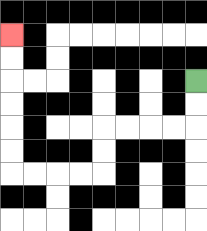{'start': '[8, 3]', 'end': '[0, 1]', 'path_directions': 'D,D,L,L,L,L,D,D,L,L,L,L,U,U,U,U,U,U', 'path_coordinates': '[[8, 3], [8, 4], [8, 5], [7, 5], [6, 5], [5, 5], [4, 5], [4, 6], [4, 7], [3, 7], [2, 7], [1, 7], [0, 7], [0, 6], [0, 5], [0, 4], [0, 3], [0, 2], [0, 1]]'}